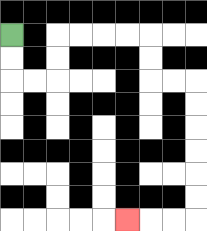{'start': '[0, 1]', 'end': '[5, 9]', 'path_directions': 'D,D,R,R,U,U,R,R,R,R,D,D,R,R,D,D,D,D,D,D,L,L,L', 'path_coordinates': '[[0, 1], [0, 2], [0, 3], [1, 3], [2, 3], [2, 2], [2, 1], [3, 1], [4, 1], [5, 1], [6, 1], [6, 2], [6, 3], [7, 3], [8, 3], [8, 4], [8, 5], [8, 6], [8, 7], [8, 8], [8, 9], [7, 9], [6, 9], [5, 9]]'}